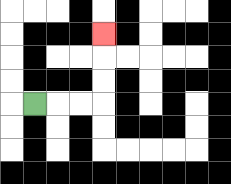{'start': '[1, 4]', 'end': '[4, 1]', 'path_directions': 'R,R,R,U,U,U', 'path_coordinates': '[[1, 4], [2, 4], [3, 4], [4, 4], [4, 3], [4, 2], [4, 1]]'}